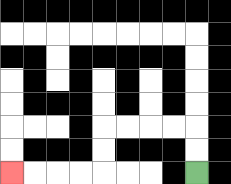{'start': '[8, 7]', 'end': '[0, 7]', 'path_directions': 'U,U,L,L,L,L,D,D,L,L,L,L', 'path_coordinates': '[[8, 7], [8, 6], [8, 5], [7, 5], [6, 5], [5, 5], [4, 5], [4, 6], [4, 7], [3, 7], [2, 7], [1, 7], [0, 7]]'}